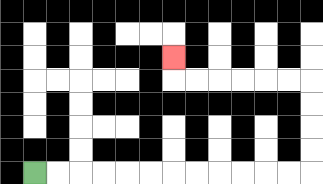{'start': '[1, 7]', 'end': '[7, 2]', 'path_directions': 'R,R,R,R,R,R,R,R,R,R,R,R,U,U,U,U,L,L,L,L,L,L,U', 'path_coordinates': '[[1, 7], [2, 7], [3, 7], [4, 7], [5, 7], [6, 7], [7, 7], [8, 7], [9, 7], [10, 7], [11, 7], [12, 7], [13, 7], [13, 6], [13, 5], [13, 4], [13, 3], [12, 3], [11, 3], [10, 3], [9, 3], [8, 3], [7, 3], [7, 2]]'}